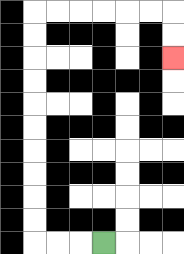{'start': '[4, 10]', 'end': '[7, 2]', 'path_directions': 'L,L,L,U,U,U,U,U,U,U,U,U,U,R,R,R,R,R,R,D,D', 'path_coordinates': '[[4, 10], [3, 10], [2, 10], [1, 10], [1, 9], [1, 8], [1, 7], [1, 6], [1, 5], [1, 4], [1, 3], [1, 2], [1, 1], [1, 0], [2, 0], [3, 0], [4, 0], [5, 0], [6, 0], [7, 0], [7, 1], [7, 2]]'}